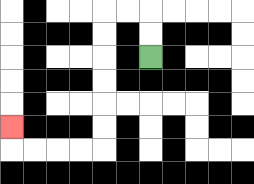{'start': '[6, 2]', 'end': '[0, 5]', 'path_directions': 'U,U,L,L,D,D,D,D,D,D,L,L,L,L,U', 'path_coordinates': '[[6, 2], [6, 1], [6, 0], [5, 0], [4, 0], [4, 1], [4, 2], [4, 3], [4, 4], [4, 5], [4, 6], [3, 6], [2, 6], [1, 6], [0, 6], [0, 5]]'}